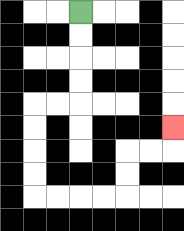{'start': '[3, 0]', 'end': '[7, 5]', 'path_directions': 'D,D,D,D,L,L,D,D,D,D,R,R,R,R,U,U,R,R,U', 'path_coordinates': '[[3, 0], [3, 1], [3, 2], [3, 3], [3, 4], [2, 4], [1, 4], [1, 5], [1, 6], [1, 7], [1, 8], [2, 8], [3, 8], [4, 8], [5, 8], [5, 7], [5, 6], [6, 6], [7, 6], [7, 5]]'}